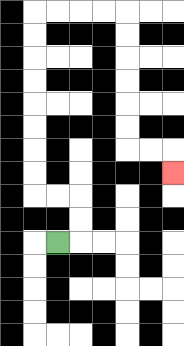{'start': '[2, 10]', 'end': '[7, 7]', 'path_directions': 'R,U,U,L,L,U,U,U,U,U,U,U,U,R,R,R,R,D,D,D,D,D,D,R,R,D', 'path_coordinates': '[[2, 10], [3, 10], [3, 9], [3, 8], [2, 8], [1, 8], [1, 7], [1, 6], [1, 5], [1, 4], [1, 3], [1, 2], [1, 1], [1, 0], [2, 0], [3, 0], [4, 0], [5, 0], [5, 1], [5, 2], [5, 3], [5, 4], [5, 5], [5, 6], [6, 6], [7, 6], [7, 7]]'}